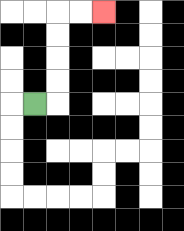{'start': '[1, 4]', 'end': '[4, 0]', 'path_directions': 'R,U,U,U,U,R,R', 'path_coordinates': '[[1, 4], [2, 4], [2, 3], [2, 2], [2, 1], [2, 0], [3, 0], [4, 0]]'}